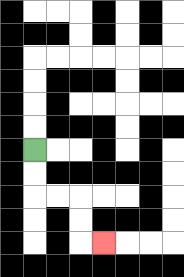{'start': '[1, 6]', 'end': '[4, 10]', 'path_directions': 'D,D,R,R,D,D,R', 'path_coordinates': '[[1, 6], [1, 7], [1, 8], [2, 8], [3, 8], [3, 9], [3, 10], [4, 10]]'}